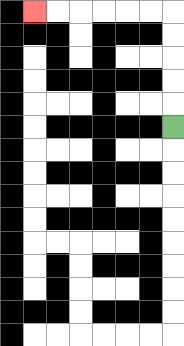{'start': '[7, 5]', 'end': '[1, 0]', 'path_directions': 'U,U,U,U,U,L,L,L,L,L,L', 'path_coordinates': '[[7, 5], [7, 4], [7, 3], [7, 2], [7, 1], [7, 0], [6, 0], [5, 0], [4, 0], [3, 0], [2, 0], [1, 0]]'}